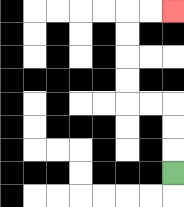{'start': '[7, 7]', 'end': '[7, 0]', 'path_directions': 'U,U,U,L,L,U,U,U,U,R,R', 'path_coordinates': '[[7, 7], [7, 6], [7, 5], [7, 4], [6, 4], [5, 4], [5, 3], [5, 2], [5, 1], [5, 0], [6, 0], [7, 0]]'}